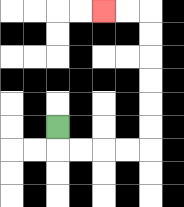{'start': '[2, 5]', 'end': '[4, 0]', 'path_directions': 'D,R,R,R,R,U,U,U,U,U,U,L,L', 'path_coordinates': '[[2, 5], [2, 6], [3, 6], [4, 6], [5, 6], [6, 6], [6, 5], [6, 4], [6, 3], [6, 2], [6, 1], [6, 0], [5, 0], [4, 0]]'}